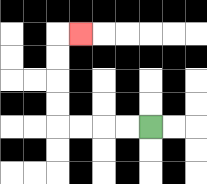{'start': '[6, 5]', 'end': '[3, 1]', 'path_directions': 'L,L,L,L,U,U,U,U,R', 'path_coordinates': '[[6, 5], [5, 5], [4, 5], [3, 5], [2, 5], [2, 4], [2, 3], [2, 2], [2, 1], [3, 1]]'}